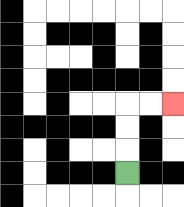{'start': '[5, 7]', 'end': '[7, 4]', 'path_directions': 'U,U,U,R,R', 'path_coordinates': '[[5, 7], [5, 6], [5, 5], [5, 4], [6, 4], [7, 4]]'}